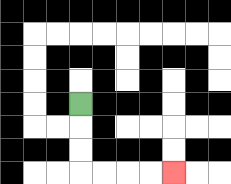{'start': '[3, 4]', 'end': '[7, 7]', 'path_directions': 'D,D,D,R,R,R,R', 'path_coordinates': '[[3, 4], [3, 5], [3, 6], [3, 7], [4, 7], [5, 7], [6, 7], [7, 7]]'}